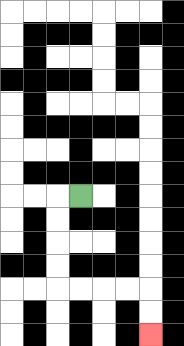{'start': '[3, 8]', 'end': '[6, 14]', 'path_directions': 'L,D,D,D,D,R,R,R,R,D,D', 'path_coordinates': '[[3, 8], [2, 8], [2, 9], [2, 10], [2, 11], [2, 12], [3, 12], [4, 12], [5, 12], [6, 12], [6, 13], [6, 14]]'}